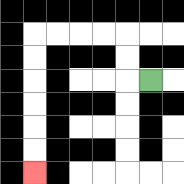{'start': '[6, 3]', 'end': '[1, 7]', 'path_directions': 'L,U,U,L,L,L,L,D,D,D,D,D,D', 'path_coordinates': '[[6, 3], [5, 3], [5, 2], [5, 1], [4, 1], [3, 1], [2, 1], [1, 1], [1, 2], [1, 3], [1, 4], [1, 5], [1, 6], [1, 7]]'}